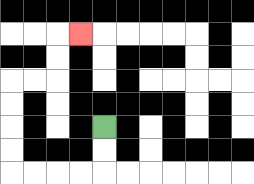{'start': '[4, 5]', 'end': '[3, 1]', 'path_directions': 'D,D,L,L,L,L,U,U,U,U,R,R,U,U,R', 'path_coordinates': '[[4, 5], [4, 6], [4, 7], [3, 7], [2, 7], [1, 7], [0, 7], [0, 6], [0, 5], [0, 4], [0, 3], [1, 3], [2, 3], [2, 2], [2, 1], [3, 1]]'}